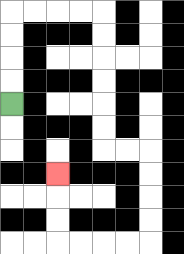{'start': '[0, 4]', 'end': '[2, 7]', 'path_directions': 'U,U,U,U,R,R,R,R,D,D,D,D,D,D,R,R,D,D,D,D,L,L,L,L,U,U,U', 'path_coordinates': '[[0, 4], [0, 3], [0, 2], [0, 1], [0, 0], [1, 0], [2, 0], [3, 0], [4, 0], [4, 1], [4, 2], [4, 3], [4, 4], [4, 5], [4, 6], [5, 6], [6, 6], [6, 7], [6, 8], [6, 9], [6, 10], [5, 10], [4, 10], [3, 10], [2, 10], [2, 9], [2, 8], [2, 7]]'}